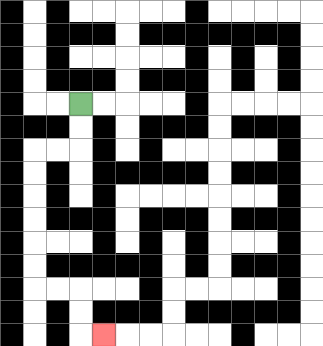{'start': '[3, 4]', 'end': '[4, 14]', 'path_directions': 'D,D,L,L,D,D,D,D,D,D,R,R,D,D,R', 'path_coordinates': '[[3, 4], [3, 5], [3, 6], [2, 6], [1, 6], [1, 7], [1, 8], [1, 9], [1, 10], [1, 11], [1, 12], [2, 12], [3, 12], [3, 13], [3, 14], [4, 14]]'}